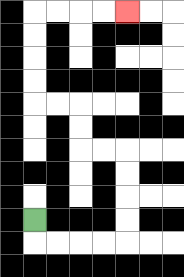{'start': '[1, 9]', 'end': '[5, 0]', 'path_directions': 'D,R,R,R,R,U,U,U,U,L,L,U,U,L,L,U,U,U,U,R,R,R,R', 'path_coordinates': '[[1, 9], [1, 10], [2, 10], [3, 10], [4, 10], [5, 10], [5, 9], [5, 8], [5, 7], [5, 6], [4, 6], [3, 6], [3, 5], [3, 4], [2, 4], [1, 4], [1, 3], [1, 2], [1, 1], [1, 0], [2, 0], [3, 0], [4, 0], [5, 0]]'}